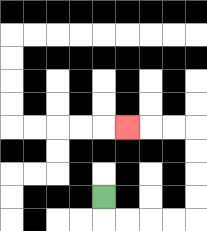{'start': '[4, 8]', 'end': '[5, 5]', 'path_directions': 'D,R,R,R,R,U,U,U,U,L,L,L', 'path_coordinates': '[[4, 8], [4, 9], [5, 9], [6, 9], [7, 9], [8, 9], [8, 8], [8, 7], [8, 6], [8, 5], [7, 5], [6, 5], [5, 5]]'}